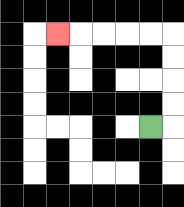{'start': '[6, 5]', 'end': '[2, 1]', 'path_directions': 'R,U,U,U,U,L,L,L,L,L', 'path_coordinates': '[[6, 5], [7, 5], [7, 4], [7, 3], [7, 2], [7, 1], [6, 1], [5, 1], [4, 1], [3, 1], [2, 1]]'}